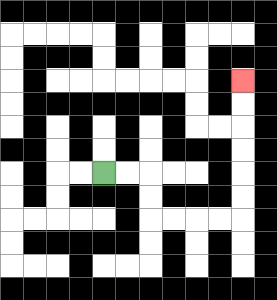{'start': '[4, 7]', 'end': '[10, 3]', 'path_directions': 'R,R,D,D,R,R,R,R,U,U,U,U,U,U', 'path_coordinates': '[[4, 7], [5, 7], [6, 7], [6, 8], [6, 9], [7, 9], [8, 9], [9, 9], [10, 9], [10, 8], [10, 7], [10, 6], [10, 5], [10, 4], [10, 3]]'}